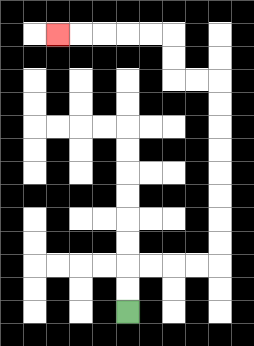{'start': '[5, 13]', 'end': '[2, 1]', 'path_directions': 'U,U,R,R,R,R,U,U,U,U,U,U,U,U,L,L,U,U,L,L,L,L,L', 'path_coordinates': '[[5, 13], [5, 12], [5, 11], [6, 11], [7, 11], [8, 11], [9, 11], [9, 10], [9, 9], [9, 8], [9, 7], [9, 6], [9, 5], [9, 4], [9, 3], [8, 3], [7, 3], [7, 2], [7, 1], [6, 1], [5, 1], [4, 1], [3, 1], [2, 1]]'}